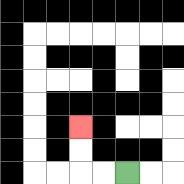{'start': '[5, 7]', 'end': '[3, 5]', 'path_directions': 'L,L,U,U', 'path_coordinates': '[[5, 7], [4, 7], [3, 7], [3, 6], [3, 5]]'}